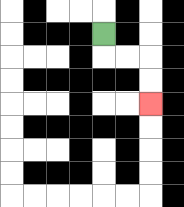{'start': '[4, 1]', 'end': '[6, 4]', 'path_directions': 'D,R,R,D,D', 'path_coordinates': '[[4, 1], [4, 2], [5, 2], [6, 2], [6, 3], [6, 4]]'}